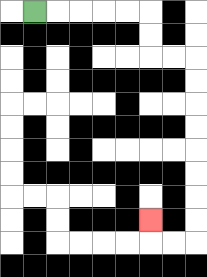{'start': '[1, 0]', 'end': '[6, 9]', 'path_directions': 'R,R,R,R,R,D,D,R,R,D,D,D,D,D,D,D,D,L,L,U', 'path_coordinates': '[[1, 0], [2, 0], [3, 0], [4, 0], [5, 0], [6, 0], [6, 1], [6, 2], [7, 2], [8, 2], [8, 3], [8, 4], [8, 5], [8, 6], [8, 7], [8, 8], [8, 9], [8, 10], [7, 10], [6, 10], [6, 9]]'}